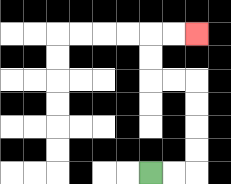{'start': '[6, 7]', 'end': '[8, 1]', 'path_directions': 'R,R,U,U,U,U,L,L,U,U,R,R', 'path_coordinates': '[[6, 7], [7, 7], [8, 7], [8, 6], [8, 5], [8, 4], [8, 3], [7, 3], [6, 3], [6, 2], [6, 1], [7, 1], [8, 1]]'}